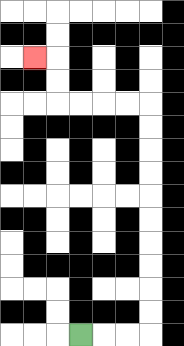{'start': '[3, 14]', 'end': '[1, 2]', 'path_directions': 'R,R,R,U,U,U,U,U,U,U,U,U,U,L,L,L,L,U,U,L', 'path_coordinates': '[[3, 14], [4, 14], [5, 14], [6, 14], [6, 13], [6, 12], [6, 11], [6, 10], [6, 9], [6, 8], [6, 7], [6, 6], [6, 5], [6, 4], [5, 4], [4, 4], [3, 4], [2, 4], [2, 3], [2, 2], [1, 2]]'}